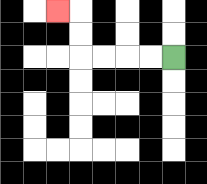{'start': '[7, 2]', 'end': '[2, 0]', 'path_directions': 'L,L,L,L,U,U,L', 'path_coordinates': '[[7, 2], [6, 2], [5, 2], [4, 2], [3, 2], [3, 1], [3, 0], [2, 0]]'}